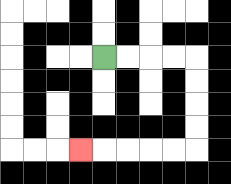{'start': '[4, 2]', 'end': '[3, 6]', 'path_directions': 'R,R,R,R,D,D,D,D,L,L,L,L,L', 'path_coordinates': '[[4, 2], [5, 2], [6, 2], [7, 2], [8, 2], [8, 3], [8, 4], [8, 5], [8, 6], [7, 6], [6, 6], [5, 6], [4, 6], [3, 6]]'}